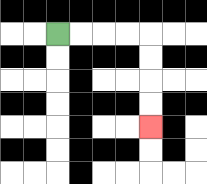{'start': '[2, 1]', 'end': '[6, 5]', 'path_directions': 'R,R,R,R,D,D,D,D', 'path_coordinates': '[[2, 1], [3, 1], [4, 1], [5, 1], [6, 1], [6, 2], [6, 3], [6, 4], [6, 5]]'}